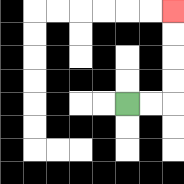{'start': '[5, 4]', 'end': '[7, 0]', 'path_directions': 'R,R,U,U,U,U', 'path_coordinates': '[[5, 4], [6, 4], [7, 4], [7, 3], [7, 2], [7, 1], [7, 0]]'}